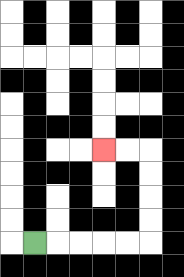{'start': '[1, 10]', 'end': '[4, 6]', 'path_directions': 'R,R,R,R,R,U,U,U,U,L,L', 'path_coordinates': '[[1, 10], [2, 10], [3, 10], [4, 10], [5, 10], [6, 10], [6, 9], [6, 8], [6, 7], [6, 6], [5, 6], [4, 6]]'}